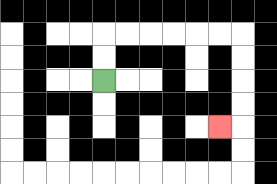{'start': '[4, 3]', 'end': '[9, 5]', 'path_directions': 'U,U,R,R,R,R,R,R,D,D,D,D,L', 'path_coordinates': '[[4, 3], [4, 2], [4, 1], [5, 1], [6, 1], [7, 1], [8, 1], [9, 1], [10, 1], [10, 2], [10, 3], [10, 4], [10, 5], [9, 5]]'}